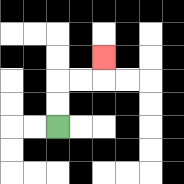{'start': '[2, 5]', 'end': '[4, 2]', 'path_directions': 'U,U,R,R,U', 'path_coordinates': '[[2, 5], [2, 4], [2, 3], [3, 3], [4, 3], [4, 2]]'}